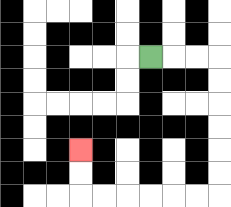{'start': '[6, 2]', 'end': '[3, 6]', 'path_directions': 'R,R,R,D,D,D,D,D,D,L,L,L,L,L,L,U,U', 'path_coordinates': '[[6, 2], [7, 2], [8, 2], [9, 2], [9, 3], [9, 4], [9, 5], [9, 6], [9, 7], [9, 8], [8, 8], [7, 8], [6, 8], [5, 8], [4, 8], [3, 8], [3, 7], [3, 6]]'}